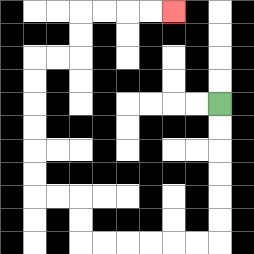{'start': '[9, 4]', 'end': '[7, 0]', 'path_directions': 'D,D,D,D,D,D,L,L,L,L,L,L,U,U,L,L,U,U,U,U,U,U,R,R,U,U,R,R,R,R', 'path_coordinates': '[[9, 4], [9, 5], [9, 6], [9, 7], [9, 8], [9, 9], [9, 10], [8, 10], [7, 10], [6, 10], [5, 10], [4, 10], [3, 10], [3, 9], [3, 8], [2, 8], [1, 8], [1, 7], [1, 6], [1, 5], [1, 4], [1, 3], [1, 2], [2, 2], [3, 2], [3, 1], [3, 0], [4, 0], [5, 0], [6, 0], [7, 0]]'}